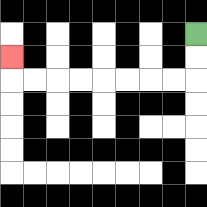{'start': '[8, 1]', 'end': '[0, 2]', 'path_directions': 'D,D,L,L,L,L,L,L,L,L,U', 'path_coordinates': '[[8, 1], [8, 2], [8, 3], [7, 3], [6, 3], [5, 3], [4, 3], [3, 3], [2, 3], [1, 3], [0, 3], [0, 2]]'}